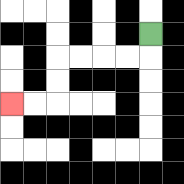{'start': '[6, 1]', 'end': '[0, 4]', 'path_directions': 'D,L,L,L,L,D,D,L,L', 'path_coordinates': '[[6, 1], [6, 2], [5, 2], [4, 2], [3, 2], [2, 2], [2, 3], [2, 4], [1, 4], [0, 4]]'}